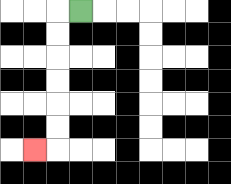{'start': '[3, 0]', 'end': '[1, 6]', 'path_directions': 'L,D,D,D,D,D,D,L', 'path_coordinates': '[[3, 0], [2, 0], [2, 1], [2, 2], [2, 3], [2, 4], [2, 5], [2, 6], [1, 6]]'}